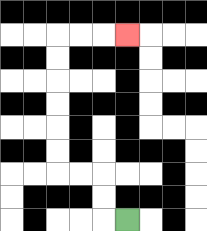{'start': '[5, 9]', 'end': '[5, 1]', 'path_directions': 'L,U,U,L,L,U,U,U,U,U,U,R,R,R', 'path_coordinates': '[[5, 9], [4, 9], [4, 8], [4, 7], [3, 7], [2, 7], [2, 6], [2, 5], [2, 4], [2, 3], [2, 2], [2, 1], [3, 1], [4, 1], [5, 1]]'}